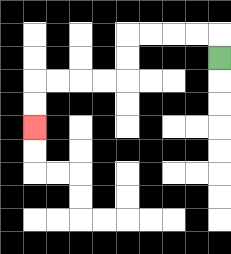{'start': '[9, 2]', 'end': '[1, 5]', 'path_directions': 'U,L,L,L,L,D,D,L,L,L,L,D,D', 'path_coordinates': '[[9, 2], [9, 1], [8, 1], [7, 1], [6, 1], [5, 1], [5, 2], [5, 3], [4, 3], [3, 3], [2, 3], [1, 3], [1, 4], [1, 5]]'}